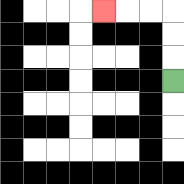{'start': '[7, 3]', 'end': '[4, 0]', 'path_directions': 'U,U,U,L,L,L', 'path_coordinates': '[[7, 3], [7, 2], [7, 1], [7, 0], [6, 0], [5, 0], [4, 0]]'}